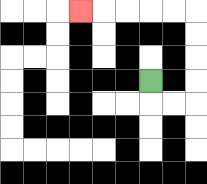{'start': '[6, 3]', 'end': '[3, 0]', 'path_directions': 'D,R,R,U,U,U,U,L,L,L,L,L', 'path_coordinates': '[[6, 3], [6, 4], [7, 4], [8, 4], [8, 3], [8, 2], [8, 1], [8, 0], [7, 0], [6, 0], [5, 0], [4, 0], [3, 0]]'}